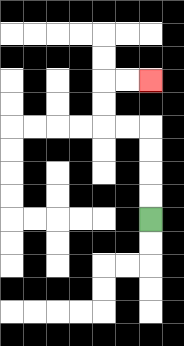{'start': '[6, 9]', 'end': '[6, 3]', 'path_directions': 'U,U,U,U,L,L,U,U,R,R', 'path_coordinates': '[[6, 9], [6, 8], [6, 7], [6, 6], [6, 5], [5, 5], [4, 5], [4, 4], [4, 3], [5, 3], [6, 3]]'}